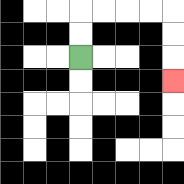{'start': '[3, 2]', 'end': '[7, 3]', 'path_directions': 'U,U,R,R,R,R,D,D,D', 'path_coordinates': '[[3, 2], [3, 1], [3, 0], [4, 0], [5, 0], [6, 0], [7, 0], [7, 1], [7, 2], [7, 3]]'}